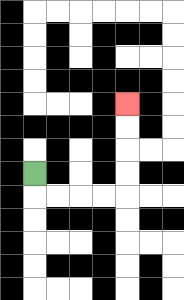{'start': '[1, 7]', 'end': '[5, 4]', 'path_directions': 'D,R,R,R,R,U,U,U,U', 'path_coordinates': '[[1, 7], [1, 8], [2, 8], [3, 8], [4, 8], [5, 8], [5, 7], [5, 6], [5, 5], [5, 4]]'}